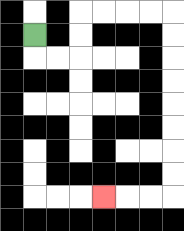{'start': '[1, 1]', 'end': '[4, 8]', 'path_directions': 'D,R,R,U,U,R,R,R,R,D,D,D,D,D,D,D,D,L,L,L', 'path_coordinates': '[[1, 1], [1, 2], [2, 2], [3, 2], [3, 1], [3, 0], [4, 0], [5, 0], [6, 0], [7, 0], [7, 1], [7, 2], [7, 3], [7, 4], [7, 5], [7, 6], [7, 7], [7, 8], [6, 8], [5, 8], [4, 8]]'}